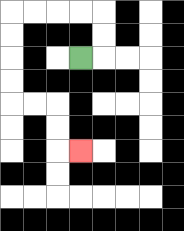{'start': '[3, 2]', 'end': '[3, 6]', 'path_directions': 'R,U,U,L,L,L,L,D,D,D,D,R,R,D,D,R', 'path_coordinates': '[[3, 2], [4, 2], [4, 1], [4, 0], [3, 0], [2, 0], [1, 0], [0, 0], [0, 1], [0, 2], [0, 3], [0, 4], [1, 4], [2, 4], [2, 5], [2, 6], [3, 6]]'}